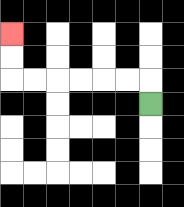{'start': '[6, 4]', 'end': '[0, 1]', 'path_directions': 'U,L,L,L,L,L,L,U,U', 'path_coordinates': '[[6, 4], [6, 3], [5, 3], [4, 3], [3, 3], [2, 3], [1, 3], [0, 3], [0, 2], [0, 1]]'}